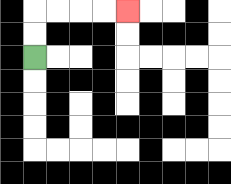{'start': '[1, 2]', 'end': '[5, 0]', 'path_directions': 'U,U,R,R,R,R', 'path_coordinates': '[[1, 2], [1, 1], [1, 0], [2, 0], [3, 0], [4, 0], [5, 0]]'}